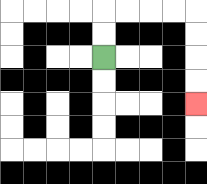{'start': '[4, 2]', 'end': '[8, 4]', 'path_directions': 'U,U,R,R,R,R,D,D,D,D', 'path_coordinates': '[[4, 2], [4, 1], [4, 0], [5, 0], [6, 0], [7, 0], [8, 0], [8, 1], [8, 2], [8, 3], [8, 4]]'}